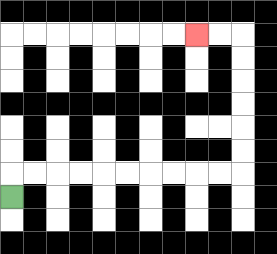{'start': '[0, 8]', 'end': '[8, 1]', 'path_directions': 'U,R,R,R,R,R,R,R,R,R,R,U,U,U,U,U,U,L,L', 'path_coordinates': '[[0, 8], [0, 7], [1, 7], [2, 7], [3, 7], [4, 7], [5, 7], [6, 7], [7, 7], [8, 7], [9, 7], [10, 7], [10, 6], [10, 5], [10, 4], [10, 3], [10, 2], [10, 1], [9, 1], [8, 1]]'}